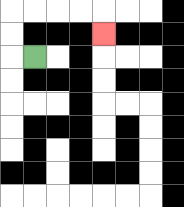{'start': '[1, 2]', 'end': '[4, 1]', 'path_directions': 'L,U,U,R,R,R,R,D', 'path_coordinates': '[[1, 2], [0, 2], [0, 1], [0, 0], [1, 0], [2, 0], [3, 0], [4, 0], [4, 1]]'}